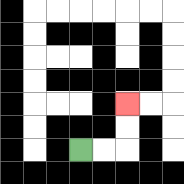{'start': '[3, 6]', 'end': '[5, 4]', 'path_directions': 'R,R,U,U', 'path_coordinates': '[[3, 6], [4, 6], [5, 6], [5, 5], [5, 4]]'}